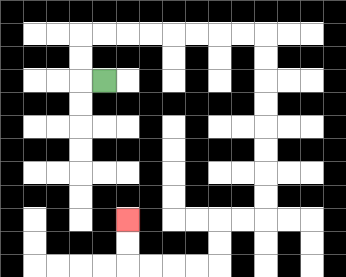{'start': '[4, 3]', 'end': '[5, 9]', 'path_directions': 'L,U,U,R,R,R,R,R,R,R,R,D,D,D,D,D,D,D,D,L,L,D,D,L,L,L,L,U,U', 'path_coordinates': '[[4, 3], [3, 3], [3, 2], [3, 1], [4, 1], [5, 1], [6, 1], [7, 1], [8, 1], [9, 1], [10, 1], [11, 1], [11, 2], [11, 3], [11, 4], [11, 5], [11, 6], [11, 7], [11, 8], [11, 9], [10, 9], [9, 9], [9, 10], [9, 11], [8, 11], [7, 11], [6, 11], [5, 11], [5, 10], [5, 9]]'}